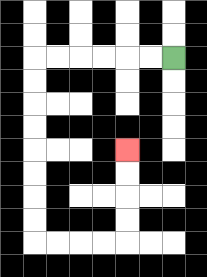{'start': '[7, 2]', 'end': '[5, 6]', 'path_directions': 'L,L,L,L,L,L,D,D,D,D,D,D,D,D,R,R,R,R,U,U,U,U', 'path_coordinates': '[[7, 2], [6, 2], [5, 2], [4, 2], [3, 2], [2, 2], [1, 2], [1, 3], [1, 4], [1, 5], [1, 6], [1, 7], [1, 8], [1, 9], [1, 10], [2, 10], [3, 10], [4, 10], [5, 10], [5, 9], [5, 8], [5, 7], [5, 6]]'}